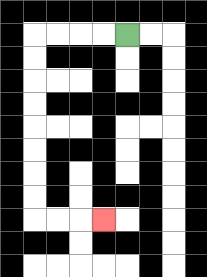{'start': '[5, 1]', 'end': '[4, 9]', 'path_directions': 'L,L,L,L,D,D,D,D,D,D,D,D,R,R,R', 'path_coordinates': '[[5, 1], [4, 1], [3, 1], [2, 1], [1, 1], [1, 2], [1, 3], [1, 4], [1, 5], [1, 6], [1, 7], [1, 8], [1, 9], [2, 9], [3, 9], [4, 9]]'}